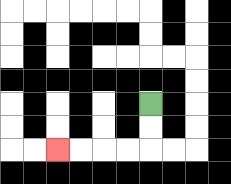{'start': '[6, 4]', 'end': '[2, 6]', 'path_directions': 'D,D,L,L,L,L', 'path_coordinates': '[[6, 4], [6, 5], [6, 6], [5, 6], [4, 6], [3, 6], [2, 6]]'}